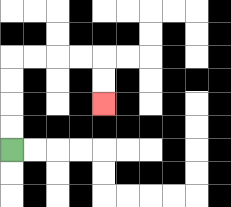{'start': '[0, 6]', 'end': '[4, 4]', 'path_directions': 'U,U,U,U,R,R,R,R,D,D', 'path_coordinates': '[[0, 6], [0, 5], [0, 4], [0, 3], [0, 2], [1, 2], [2, 2], [3, 2], [4, 2], [4, 3], [4, 4]]'}